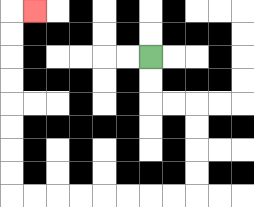{'start': '[6, 2]', 'end': '[1, 0]', 'path_directions': 'D,D,R,R,D,D,D,D,L,L,L,L,L,L,L,L,U,U,U,U,U,U,U,U,R', 'path_coordinates': '[[6, 2], [6, 3], [6, 4], [7, 4], [8, 4], [8, 5], [8, 6], [8, 7], [8, 8], [7, 8], [6, 8], [5, 8], [4, 8], [3, 8], [2, 8], [1, 8], [0, 8], [0, 7], [0, 6], [0, 5], [0, 4], [0, 3], [0, 2], [0, 1], [0, 0], [1, 0]]'}